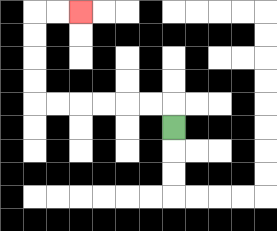{'start': '[7, 5]', 'end': '[3, 0]', 'path_directions': 'U,L,L,L,L,L,L,U,U,U,U,R,R', 'path_coordinates': '[[7, 5], [7, 4], [6, 4], [5, 4], [4, 4], [3, 4], [2, 4], [1, 4], [1, 3], [1, 2], [1, 1], [1, 0], [2, 0], [3, 0]]'}